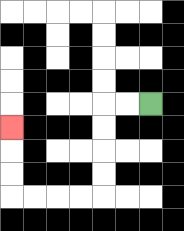{'start': '[6, 4]', 'end': '[0, 5]', 'path_directions': 'L,L,D,D,D,D,L,L,L,L,U,U,U', 'path_coordinates': '[[6, 4], [5, 4], [4, 4], [4, 5], [4, 6], [4, 7], [4, 8], [3, 8], [2, 8], [1, 8], [0, 8], [0, 7], [0, 6], [0, 5]]'}